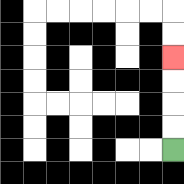{'start': '[7, 6]', 'end': '[7, 2]', 'path_directions': 'U,U,U,U', 'path_coordinates': '[[7, 6], [7, 5], [7, 4], [7, 3], [7, 2]]'}